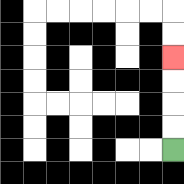{'start': '[7, 6]', 'end': '[7, 2]', 'path_directions': 'U,U,U,U', 'path_coordinates': '[[7, 6], [7, 5], [7, 4], [7, 3], [7, 2]]'}